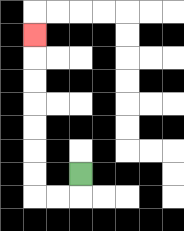{'start': '[3, 7]', 'end': '[1, 1]', 'path_directions': 'D,L,L,U,U,U,U,U,U,U', 'path_coordinates': '[[3, 7], [3, 8], [2, 8], [1, 8], [1, 7], [1, 6], [1, 5], [1, 4], [1, 3], [1, 2], [1, 1]]'}